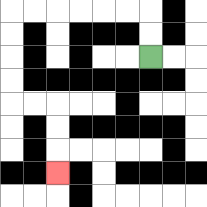{'start': '[6, 2]', 'end': '[2, 7]', 'path_directions': 'U,U,L,L,L,L,L,L,D,D,D,D,R,R,D,D,D', 'path_coordinates': '[[6, 2], [6, 1], [6, 0], [5, 0], [4, 0], [3, 0], [2, 0], [1, 0], [0, 0], [0, 1], [0, 2], [0, 3], [0, 4], [1, 4], [2, 4], [2, 5], [2, 6], [2, 7]]'}